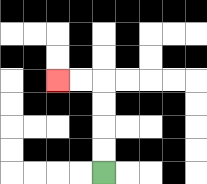{'start': '[4, 7]', 'end': '[2, 3]', 'path_directions': 'U,U,U,U,L,L', 'path_coordinates': '[[4, 7], [4, 6], [4, 5], [4, 4], [4, 3], [3, 3], [2, 3]]'}